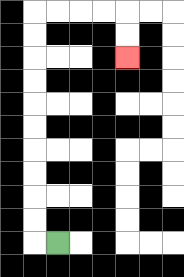{'start': '[2, 10]', 'end': '[5, 2]', 'path_directions': 'L,U,U,U,U,U,U,U,U,U,U,R,R,R,R,D,D', 'path_coordinates': '[[2, 10], [1, 10], [1, 9], [1, 8], [1, 7], [1, 6], [1, 5], [1, 4], [1, 3], [1, 2], [1, 1], [1, 0], [2, 0], [3, 0], [4, 0], [5, 0], [5, 1], [5, 2]]'}